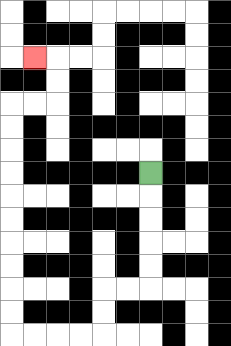{'start': '[6, 7]', 'end': '[1, 2]', 'path_directions': 'D,D,D,D,D,L,L,D,D,L,L,L,L,U,U,U,U,U,U,U,U,U,U,R,R,U,U,L', 'path_coordinates': '[[6, 7], [6, 8], [6, 9], [6, 10], [6, 11], [6, 12], [5, 12], [4, 12], [4, 13], [4, 14], [3, 14], [2, 14], [1, 14], [0, 14], [0, 13], [0, 12], [0, 11], [0, 10], [0, 9], [0, 8], [0, 7], [0, 6], [0, 5], [0, 4], [1, 4], [2, 4], [2, 3], [2, 2], [1, 2]]'}